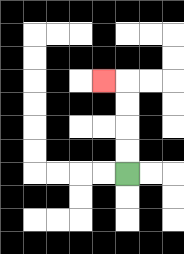{'start': '[5, 7]', 'end': '[4, 3]', 'path_directions': 'U,U,U,U,L', 'path_coordinates': '[[5, 7], [5, 6], [5, 5], [5, 4], [5, 3], [4, 3]]'}